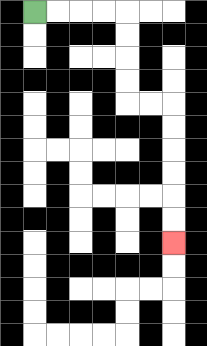{'start': '[1, 0]', 'end': '[7, 10]', 'path_directions': 'R,R,R,R,D,D,D,D,R,R,D,D,D,D,D,D', 'path_coordinates': '[[1, 0], [2, 0], [3, 0], [4, 0], [5, 0], [5, 1], [5, 2], [5, 3], [5, 4], [6, 4], [7, 4], [7, 5], [7, 6], [7, 7], [7, 8], [7, 9], [7, 10]]'}